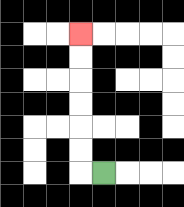{'start': '[4, 7]', 'end': '[3, 1]', 'path_directions': 'L,U,U,U,U,U,U', 'path_coordinates': '[[4, 7], [3, 7], [3, 6], [3, 5], [3, 4], [3, 3], [3, 2], [3, 1]]'}